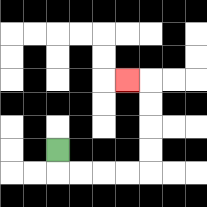{'start': '[2, 6]', 'end': '[5, 3]', 'path_directions': 'D,R,R,R,R,U,U,U,U,L', 'path_coordinates': '[[2, 6], [2, 7], [3, 7], [4, 7], [5, 7], [6, 7], [6, 6], [6, 5], [6, 4], [6, 3], [5, 3]]'}